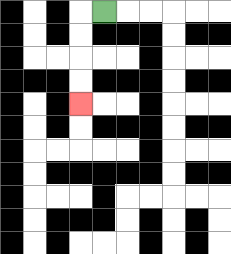{'start': '[4, 0]', 'end': '[3, 4]', 'path_directions': 'L,D,D,D,D', 'path_coordinates': '[[4, 0], [3, 0], [3, 1], [3, 2], [3, 3], [3, 4]]'}